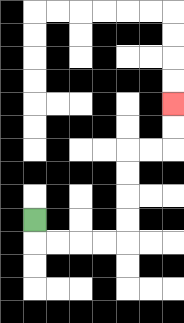{'start': '[1, 9]', 'end': '[7, 4]', 'path_directions': 'D,R,R,R,R,U,U,U,U,R,R,U,U', 'path_coordinates': '[[1, 9], [1, 10], [2, 10], [3, 10], [4, 10], [5, 10], [5, 9], [5, 8], [5, 7], [5, 6], [6, 6], [7, 6], [7, 5], [7, 4]]'}